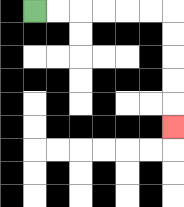{'start': '[1, 0]', 'end': '[7, 5]', 'path_directions': 'R,R,R,R,R,R,D,D,D,D,D', 'path_coordinates': '[[1, 0], [2, 0], [3, 0], [4, 0], [5, 0], [6, 0], [7, 0], [7, 1], [7, 2], [7, 3], [7, 4], [7, 5]]'}